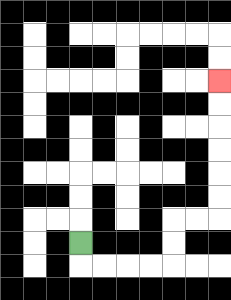{'start': '[3, 10]', 'end': '[9, 3]', 'path_directions': 'D,R,R,R,R,U,U,R,R,U,U,U,U,U,U', 'path_coordinates': '[[3, 10], [3, 11], [4, 11], [5, 11], [6, 11], [7, 11], [7, 10], [7, 9], [8, 9], [9, 9], [9, 8], [9, 7], [9, 6], [9, 5], [9, 4], [9, 3]]'}